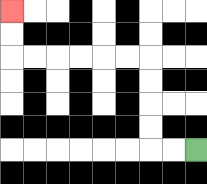{'start': '[8, 6]', 'end': '[0, 0]', 'path_directions': 'L,L,U,U,U,U,L,L,L,L,L,L,U,U', 'path_coordinates': '[[8, 6], [7, 6], [6, 6], [6, 5], [6, 4], [6, 3], [6, 2], [5, 2], [4, 2], [3, 2], [2, 2], [1, 2], [0, 2], [0, 1], [0, 0]]'}